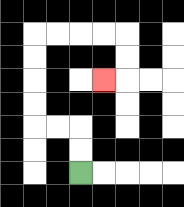{'start': '[3, 7]', 'end': '[4, 3]', 'path_directions': 'U,U,L,L,U,U,U,U,R,R,R,R,D,D,L', 'path_coordinates': '[[3, 7], [3, 6], [3, 5], [2, 5], [1, 5], [1, 4], [1, 3], [1, 2], [1, 1], [2, 1], [3, 1], [4, 1], [5, 1], [5, 2], [5, 3], [4, 3]]'}